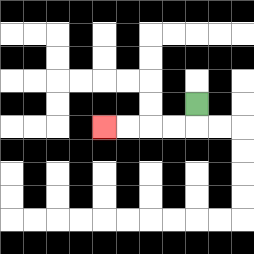{'start': '[8, 4]', 'end': '[4, 5]', 'path_directions': 'D,L,L,L,L', 'path_coordinates': '[[8, 4], [8, 5], [7, 5], [6, 5], [5, 5], [4, 5]]'}